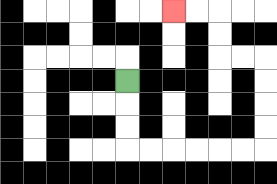{'start': '[5, 3]', 'end': '[7, 0]', 'path_directions': 'D,D,D,R,R,R,R,R,R,U,U,U,U,L,L,U,U,L,L', 'path_coordinates': '[[5, 3], [5, 4], [5, 5], [5, 6], [6, 6], [7, 6], [8, 6], [9, 6], [10, 6], [11, 6], [11, 5], [11, 4], [11, 3], [11, 2], [10, 2], [9, 2], [9, 1], [9, 0], [8, 0], [7, 0]]'}